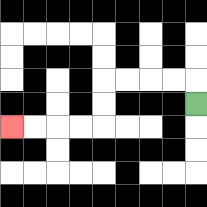{'start': '[8, 4]', 'end': '[0, 5]', 'path_directions': 'U,L,L,L,L,D,D,L,L,L,L', 'path_coordinates': '[[8, 4], [8, 3], [7, 3], [6, 3], [5, 3], [4, 3], [4, 4], [4, 5], [3, 5], [2, 5], [1, 5], [0, 5]]'}